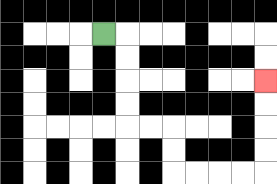{'start': '[4, 1]', 'end': '[11, 3]', 'path_directions': 'R,D,D,D,D,R,R,D,D,R,R,R,R,U,U,U,U', 'path_coordinates': '[[4, 1], [5, 1], [5, 2], [5, 3], [5, 4], [5, 5], [6, 5], [7, 5], [7, 6], [7, 7], [8, 7], [9, 7], [10, 7], [11, 7], [11, 6], [11, 5], [11, 4], [11, 3]]'}